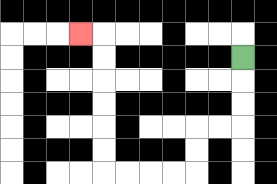{'start': '[10, 2]', 'end': '[3, 1]', 'path_directions': 'D,D,D,L,L,D,D,L,L,L,L,U,U,U,U,U,U,L', 'path_coordinates': '[[10, 2], [10, 3], [10, 4], [10, 5], [9, 5], [8, 5], [8, 6], [8, 7], [7, 7], [6, 7], [5, 7], [4, 7], [4, 6], [4, 5], [4, 4], [4, 3], [4, 2], [4, 1], [3, 1]]'}